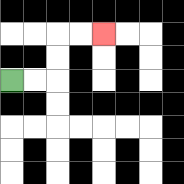{'start': '[0, 3]', 'end': '[4, 1]', 'path_directions': 'R,R,U,U,R,R', 'path_coordinates': '[[0, 3], [1, 3], [2, 3], [2, 2], [2, 1], [3, 1], [4, 1]]'}